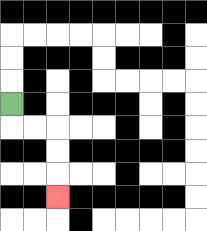{'start': '[0, 4]', 'end': '[2, 8]', 'path_directions': 'D,R,R,D,D,D', 'path_coordinates': '[[0, 4], [0, 5], [1, 5], [2, 5], [2, 6], [2, 7], [2, 8]]'}